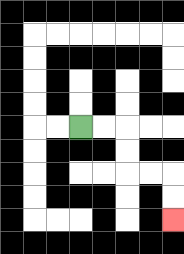{'start': '[3, 5]', 'end': '[7, 9]', 'path_directions': 'R,R,D,D,R,R,D,D', 'path_coordinates': '[[3, 5], [4, 5], [5, 5], [5, 6], [5, 7], [6, 7], [7, 7], [7, 8], [7, 9]]'}